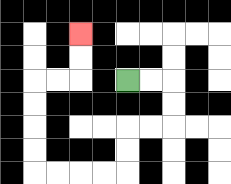{'start': '[5, 3]', 'end': '[3, 1]', 'path_directions': 'R,R,D,D,L,L,D,D,L,L,L,L,U,U,U,U,R,R,U,U', 'path_coordinates': '[[5, 3], [6, 3], [7, 3], [7, 4], [7, 5], [6, 5], [5, 5], [5, 6], [5, 7], [4, 7], [3, 7], [2, 7], [1, 7], [1, 6], [1, 5], [1, 4], [1, 3], [2, 3], [3, 3], [3, 2], [3, 1]]'}